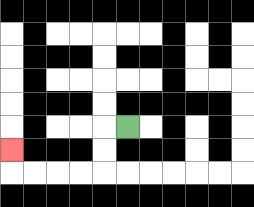{'start': '[5, 5]', 'end': '[0, 6]', 'path_directions': 'L,D,D,L,L,L,L,U', 'path_coordinates': '[[5, 5], [4, 5], [4, 6], [4, 7], [3, 7], [2, 7], [1, 7], [0, 7], [0, 6]]'}